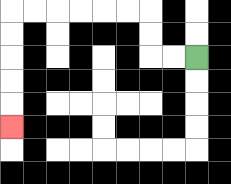{'start': '[8, 2]', 'end': '[0, 5]', 'path_directions': 'L,L,U,U,L,L,L,L,L,L,D,D,D,D,D', 'path_coordinates': '[[8, 2], [7, 2], [6, 2], [6, 1], [6, 0], [5, 0], [4, 0], [3, 0], [2, 0], [1, 0], [0, 0], [0, 1], [0, 2], [0, 3], [0, 4], [0, 5]]'}